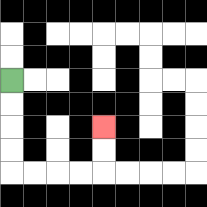{'start': '[0, 3]', 'end': '[4, 5]', 'path_directions': 'D,D,D,D,R,R,R,R,U,U', 'path_coordinates': '[[0, 3], [0, 4], [0, 5], [0, 6], [0, 7], [1, 7], [2, 7], [3, 7], [4, 7], [4, 6], [4, 5]]'}